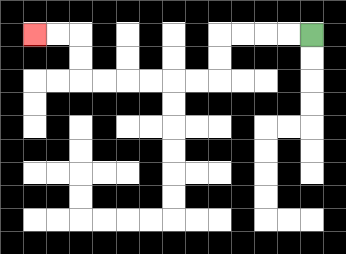{'start': '[13, 1]', 'end': '[1, 1]', 'path_directions': 'L,L,L,L,D,D,L,L,L,L,L,L,U,U,L,L', 'path_coordinates': '[[13, 1], [12, 1], [11, 1], [10, 1], [9, 1], [9, 2], [9, 3], [8, 3], [7, 3], [6, 3], [5, 3], [4, 3], [3, 3], [3, 2], [3, 1], [2, 1], [1, 1]]'}